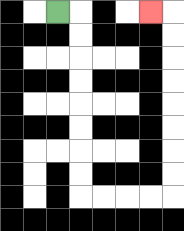{'start': '[2, 0]', 'end': '[6, 0]', 'path_directions': 'R,D,D,D,D,D,D,D,D,R,R,R,R,U,U,U,U,U,U,U,U,L', 'path_coordinates': '[[2, 0], [3, 0], [3, 1], [3, 2], [3, 3], [3, 4], [3, 5], [3, 6], [3, 7], [3, 8], [4, 8], [5, 8], [6, 8], [7, 8], [7, 7], [7, 6], [7, 5], [7, 4], [7, 3], [7, 2], [7, 1], [7, 0], [6, 0]]'}